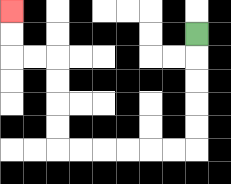{'start': '[8, 1]', 'end': '[0, 0]', 'path_directions': 'D,D,D,D,D,L,L,L,L,L,L,U,U,U,U,L,L,U,U', 'path_coordinates': '[[8, 1], [8, 2], [8, 3], [8, 4], [8, 5], [8, 6], [7, 6], [6, 6], [5, 6], [4, 6], [3, 6], [2, 6], [2, 5], [2, 4], [2, 3], [2, 2], [1, 2], [0, 2], [0, 1], [0, 0]]'}